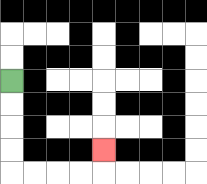{'start': '[0, 3]', 'end': '[4, 6]', 'path_directions': 'D,D,D,D,R,R,R,R,U', 'path_coordinates': '[[0, 3], [0, 4], [0, 5], [0, 6], [0, 7], [1, 7], [2, 7], [3, 7], [4, 7], [4, 6]]'}